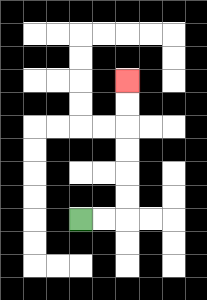{'start': '[3, 9]', 'end': '[5, 3]', 'path_directions': 'R,R,U,U,U,U,U,U', 'path_coordinates': '[[3, 9], [4, 9], [5, 9], [5, 8], [5, 7], [5, 6], [5, 5], [5, 4], [5, 3]]'}